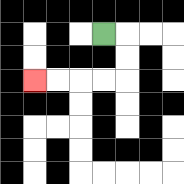{'start': '[4, 1]', 'end': '[1, 3]', 'path_directions': 'R,D,D,L,L,L,L', 'path_coordinates': '[[4, 1], [5, 1], [5, 2], [5, 3], [4, 3], [3, 3], [2, 3], [1, 3]]'}